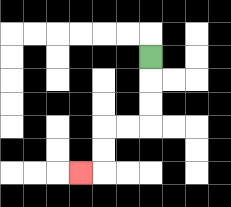{'start': '[6, 2]', 'end': '[3, 7]', 'path_directions': 'D,D,D,L,L,D,D,L', 'path_coordinates': '[[6, 2], [6, 3], [6, 4], [6, 5], [5, 5], [4, 5], [4, 6], [4, 7], [3, 7]]'}